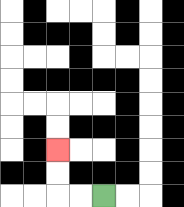{'start': '[4, 8]', 'end': '[2, 6]', 'path_directions': 'L,L,U,U', 'path_coordinates': '[[4, 8], [3, 8], [2, 8], [2, 7], [2, 6]]'}